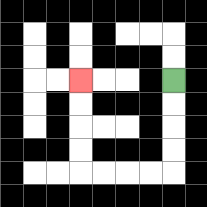{'start': '[7, 3]', 'end': '[3, 3]', 'path_directions': 'D,D,D,D,L,L,L,L,U,U,U,U', 'path_coordinates': '[[7, 3], [7, 4], [7, 5], [7, 6], [7, 7], [6, 7], [5, 7], [4, 7], [3, 7], [3, 6], [3, 5], [3, 4], [3, 3]]'}